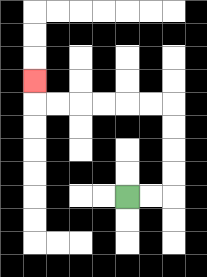{'start': '[5, 8]', 'end': '[1, 3]', 'path_directions': 'R,R,U,U,U,U,L,L,L,L,L,L,U', 'path_coordinates': '[[5, 8], [6, 8], [7, 8], [7, 7], [7, 6], [7, 5], [7, 4], [6, 4], [5, 4], [4, 4], [3, 4], [2, 4], [1, 4], [1, 3]]'}